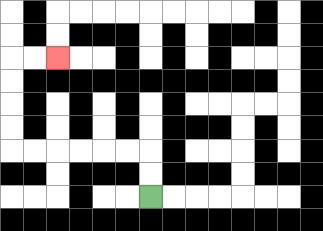{'start': '[6, 8]', 'end': '[2, 2]', 'path_directions': 'U,U,L,L,L,L,L,L,U,U,U,U,R,R', 'path_coordinates': '[[6, 8], [6, 7], [6, 6], [5, 6], [4, 6], [3, 6], [2, 6], [1, 6], [0, 6], [0, 5], [0, 4], [0, 3], [0, 2], [1, 2], [2, 2]]'}